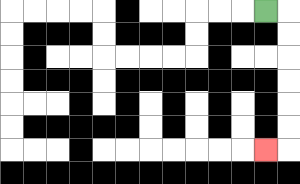{'start': '[11, 0]', 'end': '[11, 6]', 'path_directions': 'R,D,D,D,D,D,D,L', 'path_coordinates': '[[11, 0], [12, 0], [12, 1], [12, 2], [12, 3], [12, 4], [12, 5], [12, 6], [11, 6]]'}